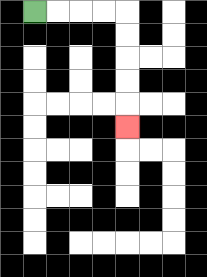{'start': '[1, 0]', 'end': '[5, 5]', 'path_directions': 'R,R,R,R,D,D,D,D,D', 'path_coordinates': '[[1, 0], [2, 0], [3, 0], [4, 0], [5, 0], [5, 1], [5, 2], [5, 3], [5, 4], [5, 5]]'}